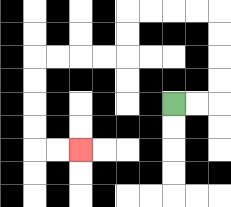{'start': '[7, 4]', 'end': '[3, 6]', 'path_directions': 'R,R,U,U,U,U,L,L,L,L,D,D,L,L,L,L,D,D,D,D,R,R', 'path_coordinates': '[[7, 4], [8, 4], [9, 4], [9, 3], [9, 2], [9, 1], [9, 0], [8, 0], [7, 0], [6, 0], [5, 0], [5, 1], [5, 2], [4, 2], [3, 2], [2, 2], [1, 2], [1, 3], [1, 4], [1, 5], [1, 6], [2, 6], [3, 6]]'}